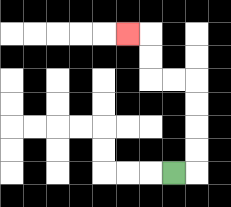{'start': '[7, 7]', 'end': '[5, 1]', 'path_directions': 'R,U,U,U,U,L,L,U,U,L', 'path_coordinates': '[[7, 7], [8, 7], [8, 6], [8, 5], [8, 4], [8, 3], [7, 3], [6, 3], [6, 2], [6, 1], [5, 1]]'}